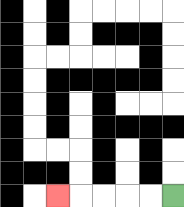{'start': '[7, 8]', 'end': '[2, 8]', 'path_directions': 'L,L,L,L,L', 'path_coordinates': '[[7, 8], [6, 8], [5, 8], [4, 8], [3, 8], [2, 8]]'}